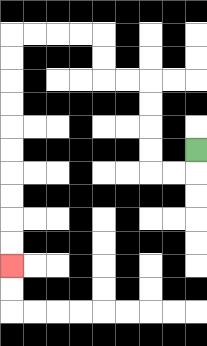{'start': '[8, 6]', 'end': '[0, 11]', 'path_directions': 'D,L,L,U,U,U,U,L,L,U,U,L,L,L,L,D,D,D,D,D,D,D,D,D,D', 'path_coordinates': '[[8, 6], [8, 7], [7, 7], [6, 7], [6, 6], [6, 5], [6, 4], [6, 3], [5, 3], [4, 3], [4, 2], [4, 1], [3, 1], [2, 1], [1, 1], [0, 1], [0, 2], [0, 3], [0, 4], [0, 5], [0, 6], [0, 7], [0, 8], [0, 9], [0, 10], [0, 11]]'}